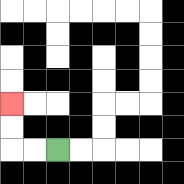{'start': '[2, 6]', 'end': '[0, 4]', 'path_directions': 'L,L,U,U', 'path_coordinates': '[[2, 6], [1, 6], [0, 6], [0, 5], [0, 4]]'}